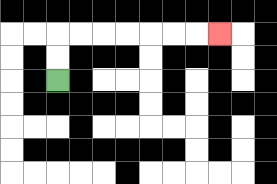{'start': '[2, 3]', 'end': '[9, 1]', 'path_directions': 'U,U,R,R,R,R,R,R,R', 'path_coordinates': '[[2, 3], [2, 2], [2, 1], [3, 1], [4, 1], [5, 1], [6, 1], [7, 1], [8, 1], [9, 1]]'}